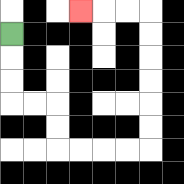{'start': '[0, 1]', 'end': '[3, 0]', 'path_directions': 'D,D,D,R,R,D,D,R,R,R,R,U,U,U,U,U,U,L,L,L', 'path_coordinates': '[[0, 1], [0, 2], [0, 3], [0, 4], [1, 4], [2, 4], [2, 5], [2, 6], [3, 6], [4, 6], [5, 6], [6, 6], [6, 5], [6, 4], [6, 3], [6, 2], [6, 1], [6, 0], [5, 0], [4, 0], [3, 0]]'}